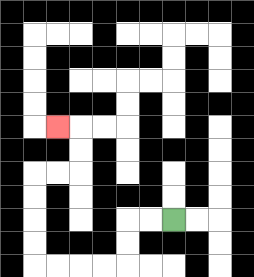{'start': '[7, 9]', 'end': '[2, 5]', 'path_directions': 'L,L,D,D,L,L,L,L,U,U,U,U,R,R,U,U,L', 'path_coordinates': '[[7, 9], [6, 9], [5, 9], [5, 10], [5, 11], [4, 11], [3, 11], [2, 11], [1, 11], [1, 10], [1, 9], [1, 8], [1, 7], [2, 7], [3, 7], [3, 6], [3, 5], [2, 5]]'}